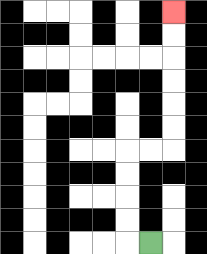{'start': '[6, 10]', 'end': '[7, 0]', 'path_directions': 'L,U,U,U,U,R,R,U,U,U,U,U,U', 'path_coordinates': '[[6, 10], [5, 10], [5, 9], [5, 8], [5, 7], [5, 6], [6, 6], [7, 6], [7, 5], [7, 4], [7, 3], [7, 2], [7, 1], [7, 0]]'}